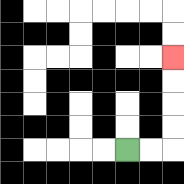{'start': '[5, 6]', 'end': '[7, 2]', 'path_directions': 'R,R,U,U,U,U', 'path_coordinates': '[[5, 6], [6, 6], [7, 6], [7, 5], [7, 4], [7, 3], [7, 2]]'}